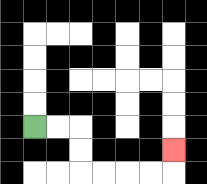{'start': '[1, 5]', 'end': '[7, 6]', 'path_directions': 'R,R,D,D,R,R,R,R,U', 'path_coordinates': '[[1, 5], [2, 5], [3, 5], [3, 6], [3, 7], [4, 7], [5, 7], [6, 7], [7, 7], [7, 6]]'}